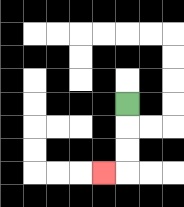{'start': '[5, 4]', 'end': '[4, 7]', 'path_directions': 'D,D,D,L', 'path_coordinates': '[[5, 4], [5, 5], [5, 6], [5, 7], [4, 7]]'}